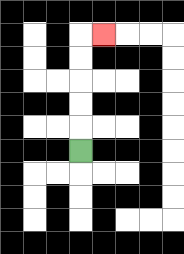{'start': '[3, 6]', 'end': '[4, 1]', 'path_directions': 'U,U,U,U,U,R', 'path_coordinates': '[[3, 6], [3, 5], [3, 4], [3, 3], [3, 2], [3, 1], [4, 1]]'}